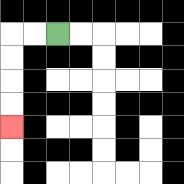{'start': '[2, 1]', 'end': '[0, 5]', 'path_directions': 'L,L,D,D,D,D', 'path_coordinates': '[[2, 1], [1, 1], [0, 1], [0, 2], [0, 3], [0, 4], [0, 5]]'}